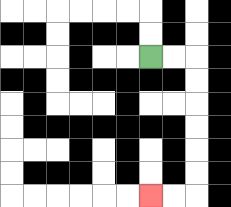{'start': '[6, 2]', 'end': '[6, 8]', 'path_directions': 'R,R,D,D,D,D,D,D,L,L', 'path_coordinates': '[[6, 2], [7, 2], [8, 2], [8, 3], [8, 4], [8, 5], [8, 6], [8, 7], [8, 8], [7, 8], [6, 8]]'}